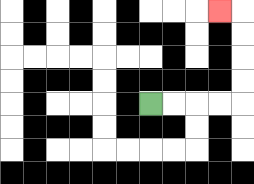{'start': '[6, 4]', 'end': '[9, 0]', 'path_directions': 'R,R,R,R,U,U,U,U,L', 'path_coordinates': '[[6, 4], [7, 4], [8, 4], [9, 4], [10, 4], [10, 3], [10, 2], [10, 1], [10, 0], [9, 0]]'}